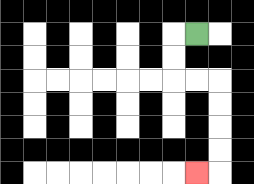{'start': '[8, 1]', 'end': '[8, 7]', 'path_directions': 'L,D,D,R,R,D,D,D,D,L', 'path_coordinates': '[[8, 1], [7, 1], [7, 2], [7, 3], [8, 3], [9, 3], [9, 4], [9, 5], [9, 6], [9, 7], [8, 7]]'}